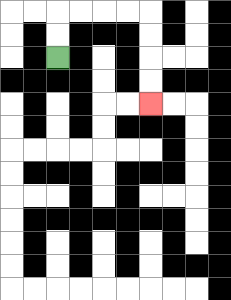{'start': '[2, 2]', 'end': '[6, 4]', 'path_directions': 'U,U,R,R,R,R,D,D,D,D', 'path_coordinates': '[[2, 2], [2, 1], [2, 0], [3, 0], [4, 0], [5, 0], [6, 0], [6, 1], [6, 2], [6, 3], [6, 4]]'}